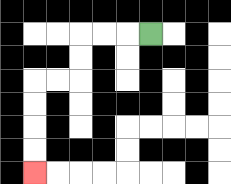{'start': '[6, 1]', 'end': '[1, 7]', 'path_directions': 'L,L,L,D,D,L,L,D,D,D,D', 'path_coordinates': '[[6, 1], [5, 1], [4, 1], [3, 1], [3, 2], [3, 3], [2, 3], [1, 3], [1, 4], [1, 5], [1, 6], [1, 7]]'}